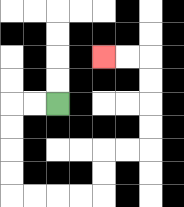{'start': '[2, 4]', 'end': '[4, 2]', 'path_directions': 'L,L,D,D,D,D,R,R,R,R,U,U,R,R,U,U,U,U,L,L', 'path_coordinates': '[[2, 4], [1, 4], [0, 4], [0, 5], [0, 6], [0, 7], [0, 8], [1, 8], [2, 8], [3, 8], [4, 8], [4, 7], [4, 6], [5, 6], [6, 6], [6, 5], [6, 4], [6, 3], [6, 2], [5, 2], [4, 2]]'}